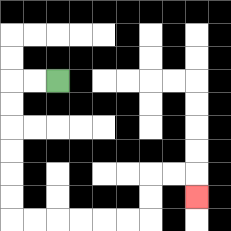{'start': '[2, 3]', 'end': '[8, 8]', 'path_directions': 'L,L,D,D,D,D,D,D,R,R,R,R,R,R,U,U,R,R,D', 'path_coordinates': '[[2, 3], [1, 3], [0, 3], [0, 4], [0, 5], [0, 6], [0, 7], [0, 8], [0, 9], [1, 9], [2, 9], [3, 9], [4, 9], [5, 9], [6, 9], [6, 8], [6, 7], [7, 7], [8, 7], [8, 8]]'}